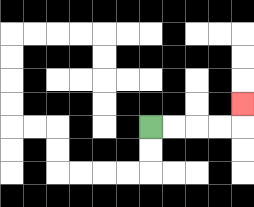{'start': '[6, 5]', 'end': '[10, 4]', 'path_directions': 'R,R,R,R,U', 'path_coordinates': '[[6, 5], [7, 5], [8, 5], [9, 5], [10, 5], [10, 4]]'}